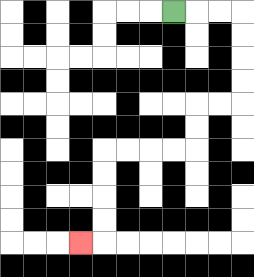{'start': '[7, 0]', 'end': '[3, 10]', 'path_directions': 'R,R,R,D,D,D,D,L,L,D,D,L,L,L,L,D,D,D,D,L', 'path_coordinates': '[[7, 0], [8, 0], [9, 0], [10, 0], [10, 1], [10, 2], [10, 3], [10, 4], [9, 4], [8, 4], [8, 5], [8, 6], [7, 6], [6, 6], [5, 6], [4, 6], [4, 7], [4, 8], [4, 9], [4, 10], [3, 10]]'}